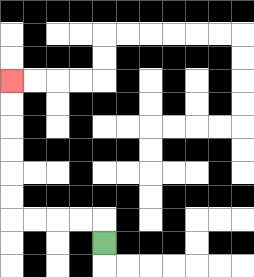{'start': '[4, 10]', 'end': '[0, 3]', 'path_directions': 'U,L,L,L,L,U,U,U,U,U,U', 'path_coordinates': '[[4, 10], [4, 9], [3, 9], [2, 9], [1, 9], [0, 9], [0, 8], [0, 7], [0, 6], [0, 5], [0, 4], [0, 3]]'}